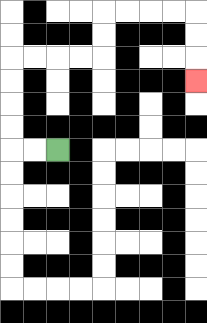{'start': '[2, 6]', 'end': '[8, 3]', 'path_directions': 'L,L,U,U,U,U,R,R,R,R,U,U,R,R,R,R,D,D,D', 'path_coordinates': '[[2, 6], [1, 6], [0, 6], [0, 5], [0, 4], [0, 3], [0, 2], [1, 2], [2, 2], [3, 2], [4, 2], [4, 1], [4, 0], [5, 0], [6, 0], [7, 0], [8, 0], [8, 1], [8, 2], [8, 3]]'}